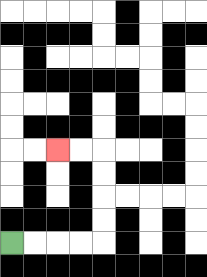{'start': '[0, 10]', 'end': '[2, 6]', 'path_directions': 'R,R,R,R,U,U,U,U,L,L', 'path_coordinates': '[[0, 10], [1, 10], [2, 10], [3, 10], [4, 10], [4, 9], [4, 8], [4, 7], [4, 6], [3, 6], [2, 6]]'}